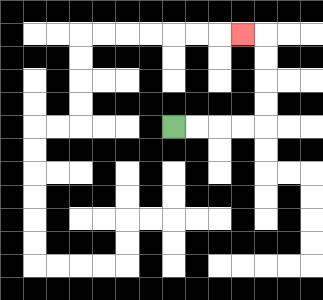{'start': '[7, 5]', 'end': '[10, 1]', 'path_directions': 'R,R,R,R,U,U,U,U,L', 'path_coordinates': '[[7, 5], [8, 5], [9, 5], [10, 5], [11, 5], [11, 4], [11, 3], [11, 2], [11, 1], [10, 1]]'}